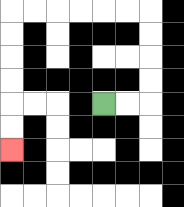{'start': '[4, 4]', 'end': '[0, 6]', 'path_directions': 'R,R,U,U,U,U,L,L,L,L,L,L,D,D,D,D,D,D', 'path_coordinates': '[[4, 4], [5, 4], [6, 4], [6, 3], [6, 2], [6, 1], [6, 0], [5, 0], [4, 0], [3, 0], [2, 0], [1, 0], [0, 0], [0, 1], [0, 2], [0, 3], [0, 4], [0, 5], [0, 6]]'}